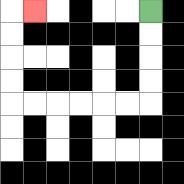{'start': '[6, 0]', 'end': '[1, 0]', 'path_directions': 'D,D,D,D,L,L,L,L,L,L,U,U,U,U,R', 'path_coordinates': '[[6, 0], [6, 1], [6, 2], [6, 3], [6, 4], [5, 4], [4, 4], [3, 4], [2, 4], [1, 4], [0, 4], [0, 3], [0, 2], [0, 1], [0, 0], [1, 0]]'}